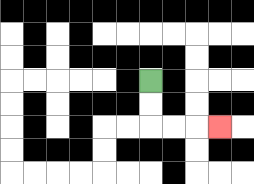{'start': '[6, 3]', 'end': '[9, 5]', 'path_directions': 'D,D,R,R,R', 'path_coordinates': '[[6, 3], [6, 4], [6, 5], [7, 5], [8, 5], [9, 5]]'}